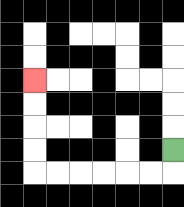{'start': '[7, 6]', 'end': '[1, 3]', 'path_directions': 'D,L,L,L,L,L,L,U,U,U,U', 'path_coordinates': '[[7, 6], [7, 7], [6, 7], [5, 7], [4, 7], [3, 7], [2, 7], [1, 7], [1, 6], [1, 5], [1, 4], [1, 3]]'}